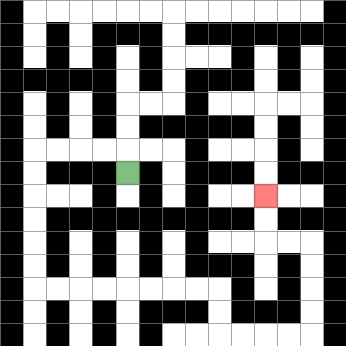{'start': '[5, 7]', 'end': '[11, 8]', 'path_directions': 'U,L,L,L,L,D,D,D,D,D,D,R,R,R,R,R,R,R,R,D,D,R,R,R,R,U,U,U,U,L,L,U,U', 'path_coordinates': '[[5, 7], [5, 6], [4, 6], [3, 6], [2, 6], [1, 6], [1, 7], [1, 8], [1, 9], [1, 10], [1, 11], [1, 12], [2, 12], [3, 12], [4, 12], [5, 12], [6, 12], [7, 12], [8, 12], [9, 12], [9, 13], [9, 14], [10, 14], [11, 14], [12, 14], [13, 14], [13, 13], [13, 12], [13, 11], [13, 10], [12, 10], [11, 10], [11, 9], [11, 8]]'}